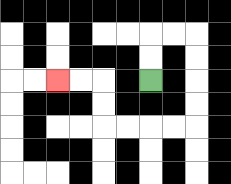{'start': '[6, 3]', 'end': '[2, 3]', 'path_directions': 'U,U,R,R,D,D,D,D,L,L,L,L,U,U,L,L', 'path_coordinates': '[[6, 3], [6, 2], [6, 1], [7, 1], [8, 1], [8, 2], [8, 3], [8, 4], [8, 5], [7, 5], [6, 5], [5, 5], [4, 5], [4, 4], [4, 3], [3, 3], [2, 3]]'}